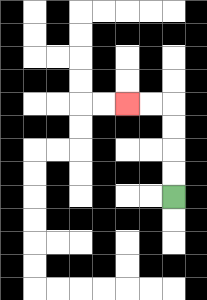{'start': '[7, 8]', 'end': '[5, 4]', 'path_directions': 'U,U,U,U,L,L', 'path_coordinates': '[[7, 8], [7, 7], [7, 6], [7, 5], [7, 4], [6, 4], [5, 4]]'}